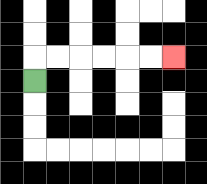{'start': '[1, 3]', 'end': '[7, 2]', 'path_directions': 'U,R,R,R,R,R,R', 'path_coordinates': '[[1, 3], [1, 2], [2, 2], [3, 2], [4, 2], [5, 2], [6, 2], [7, 2]]'}